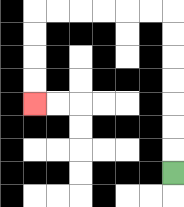{'start': '[7, 7]', 'end': '[1, 4]', 'path_directions': 'U,U,U,U,U,U,U,L,L,L,L,L,L,D,D,D,D', 'path_coordinates': '[[7, 7], [7, 6], [7, 5], [7, 4], [7, 3], [7, 2], [7, 1], [7, 0], [6, 0], [5, 0], [4, 0], [3, 0], [2, 0], [1, 0], [1, 1], [1, 2], [1, 3], [1, 4]]'}